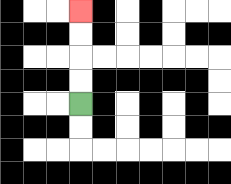{'start': '[3, 4]', 'end': '[3, 0]', 'path_directions': 'U,U,U,U', 'path_coordinates': '[[3, 4], [3, 3], [3, 2], [3, 1], [3, 0]]'}